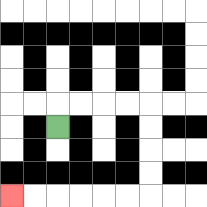{'start': '[2, 5]', 'end': '[0, 8]', 'path_directions': 'U,R,R,R,R,D,D,D,D,L,L,L,L,L,L', 'path_coordinates': '[[2, 5], [2, 4], [3, 4], [4, 4], [5, 4], [6, 4], [6, 5], [6, 6], [6, 7], [6, 8], [5, 8], [4, 8], [3, 8], [2, 8], [1, 8], [0, 8]]'}